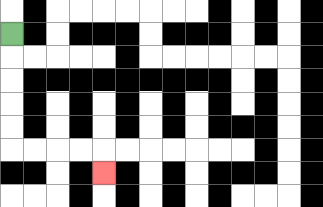{'start': '[0, 1]', 'end': '[4, 7]', 'path_directions': 'D,D,D,D,D,R,R,R,R,D', 'path_coordinates': '[[0, 1], [0, 2], [0, 3], [0, 4], [0, 5], [0, 6], [1, 6], [2, 6], [3, 6], [4, 6], [4, 7]]'}